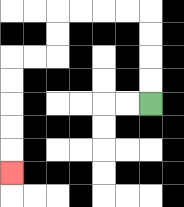{'start': '[6, 4]', 'end': '[0, 7]', 'path_directions': 'U,U,U,U,L,L,L,L,D,D,L,L,D,D,D,D,D', 'path_coordinates': '[[6, 4], [6, 3], [6, 2], [6, 1], [6, 0], [5, 0], [4, 0], [3, 0], [2, 0], [2, 1], [2, 2], [1, 2], [0, 2], [0, 3], [0, 4], [0, 5], [0, 6], [0, 7]]'}